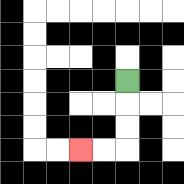{'start': '[5, 3]', 'end': '[3, 6]', 'path_directions': 'D,D,D,L,L', 'path_coordinates': '[[5, 3], [5, 4], [5, 5], [5, 6], [4, 6], [3, 6]]'}